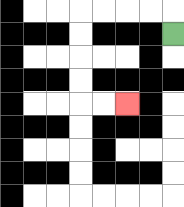{'start': '[7, 1]', 'end': '[5, 4]', 'path_directions': 'U,L,L,L,L,D,D,D,D,R,R', 'path_coordinates': '[[7, 1], [7, 0], [6, 0], [5, 0], [4, 0], [3, 0], [3, 1], [3, 2], [3, 3], [3, 4], [4, 4], [5, 4]]'}